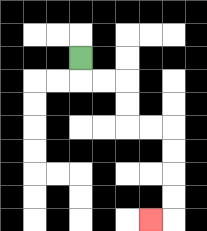{'start': '[3, 2]', 'end': '[6, 9]', 'path_directions': 'D,R,R,D,D,R,R,D,D,D,D,L', 'path_coordinates': '[[3, 2], [3, 3], [4, 3], [5, 3], [5, 4], [5, 5], [6, 5], [7, 5], [7, 6], [7, 7], [7, 8], [7, 9], [6, 9]]'}